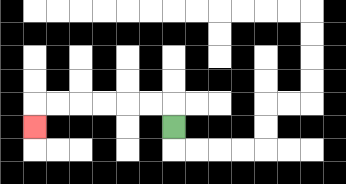{'start': '[7, 5]', 'end': '[1, 5]', 'path_directions': 'U,L,L,L,L,L,L,D', 'path_coordinates': '[[7, 5], [7, 4], [6, 4], [5, 4], [4, 4], [3, 4], [2, 4], [1, 4], [1, 5]]'}